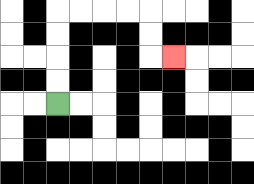{'start': '[2, 4]', 'end': '[7, 2]', 'path_directions': 'U,U,U,U,R,R,R,R,D,D,R', 'path_coordinates': '[[2, 4], [2, 3], [2, 2], [2, 1], [2, 0], [3, 0], [4, 0], [5, 0], [6, 0], [6, 1], [6, 2], [7, 2]]'}